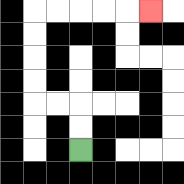{'start': '[3, 6]', 'end': '[6, 0]', 'path_directions': 'U,U,L,L,U,U,U,U,R,R,R,R,R', 'path_coordinates': '[[3, 6], [3, 5], [3, 4], [2, 4], [1, 4], [1, 3], [1, 2], [1, 1], [1, 0], [2, 0], [3, 0], [4, 0], [5, 0], [6, 0]]'}